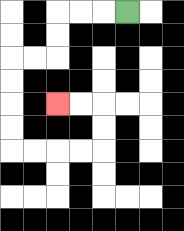{'start': '[5, 0]', 'end': '[2, 4]', 'path_directions': 'L,L,L,D,D,L,L,D,D,D,D,R,R,R,R,U,U,L,L', 'path_coordinates': '[[5, 0], [4, 0], [3, 0], [2, 0], [2, 1], [2, 2], [1, 2], [0, 2], [0, 3], [0, 4], [0, 5], [0, 6], [1, 6], [2, 6], [3, 6], [4, 6], [4, 5], [4, 4], [3, 4], [2, 4]]'}